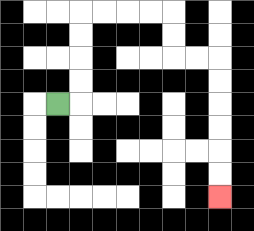{'start': '[2, 4]', 'end': '[9, 8]', 'path_directions': 'R,U,U,U,U,R,R,R,R,D,D,R,R,D,D,D,D,D,D', 'path_coordinates': '[[2, 4], [3, 4], [3, 3], [3, 2], [3, 1], [3, 0], [4, 0], [5, 0], [6, 0], [7, 0], [7, 1], [7, 2], [8, 2], [9, 2], [9, 3], [9, 4], [9, 5], [9, 6], [9, 7], [9, 8]]'}